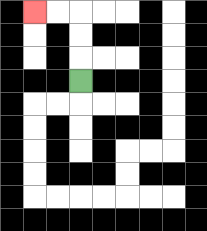{'start': '[3, 3]', 'end': '[1, 0]', 'path_directions': 'U,U,U,L,L', 'path_coordinates': '[[3, 3], [3, 2], [3, 1], [3, 0], [2, 0], [1, 0]]'}